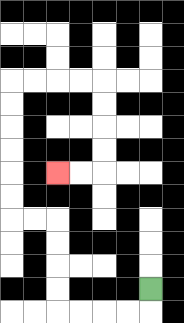{'start': '[6, 12]', 'end': '[2, 7]', 'path_directions': 'D,L,L,L,L,U,U,U,U,L,L,U,U,U,U,U,U,R,R,R,R,D,D,D,D,L,L', 'path_coordinates': '[[6, 12], [6, 13], [5, 13], [4, 13], [3, 13], [2, 13], [2, 12], [2, 11], [2, 10], [2, 9], [1, 9], [0, 9], [0, 8], [0, 7], [0, 6], [0, 5], [0, 4], [0, 3], [1, 3], [2, 3], [3, 3], [4, 3], [4, 4], [4, 5], [4, 6], [4, 7], [3, 7], [2, 7]]'}